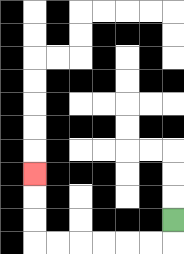{'start': '[7, 9]', 'end': '[1, 7]', 'path_directions': 'D,L,L,L,L,L,L,U,U,U', 'path_coordinates': '[[7, 9], [7, 10], [6, 10], [5, 10], [4, 10], [3, 10], [2, 10], [1, 10], [1, 9], [1, 8], [1, 7]]'}